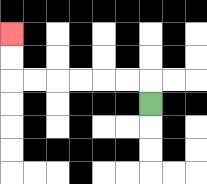{'start': '[6, 4]', 'end': '[0, 1]', 'path_directions': 'U,L,L,L,L,L,L,U,U', 'path_coordinates': '[[6, 4], [6, 3], [5, 3], [4, 3], [3, 3], [2, 3], [1, 3], [0, 3], [0, 2], [0, 1]]'}